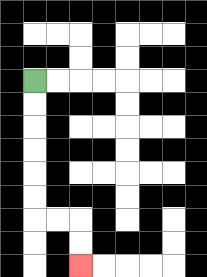{'start': '[1, 3]', 'end': '[3, 11]', 'path_directions': 'D,D,D,D,D,D,R,R,D,D', 'path_coordinates': '[[1, 3], [1, 4], [1, 5], [1, 6], [1, 7], [1, 8], [1, 9], [2, 9], [3, 9], [3, 10], [3, 11]]'}